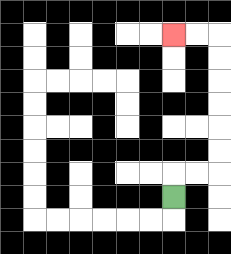{'start': '[7, 8]', 'end': '[7, 1]', 'path_directions': 'U,R,R,U,U,U,U,U,U,L,L', 'path_coordinates': '[[7, 8], [7, 7], [8, 7], [9, 7], [9, 6], [9, 5], [9, 4], [9, 3], [9, 2], [9, 1], [8, 1], [7, 1]]'}